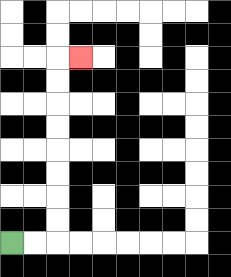{'start': '[0, 10]', 'end': '[3, 2]', 'path_directions': 'R,R,U,U,U,U,U,U,U,U,R', 'path_coordinates': '[[0, 10], [1, 10], [2, 10], [2, 9], [2, 8], [2, 7], [2, 6], [2, 5], [2, 4], [2, 3], [2, 2], [3, 2]]'}